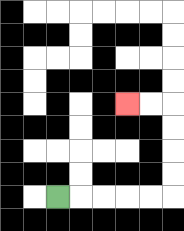{'start': '[2, 8]', 'end': '[5, 4]', 'path_directions': 'R,R,R,R,R,U,U,U,U,L,L', 'path_coordinates': '[[2, 8], [3, 8], [4, 8], [5, 8], [6, 8], [7, 8], [7, 7], [7, 6], [7, 5], [7, 4], [6, 4], [5, 4]]'}